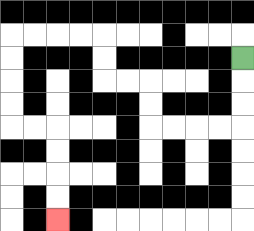{'start': '[10, 2]', 'end': '[2, 9]', 'path_directions': 'D,D,D,L,L,L,L,U,U,L,L,U,U,L,L,L,L,D,D,D,D,R,R,D,D,D,D', 'path_coordinates': '[[10, 2], [10, 3], [10, 4], [10, 5], [9, 5], [8, 5], [7, 5], [6, 5], [6, 4], [6, 3], [5, 3], [4, 3], [4, 2], [4, 1], [3, 1], [2, 1], [1, 1], [0, 1], [0, 2], [0, 3], [0, 4], [0, 5], [1, 5], [2, 5], [2, 6], [2, 7], [2, 8], [2, 9]]'}